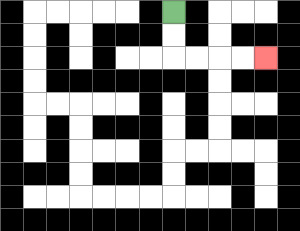{'start': '[7, 0]', 'end': '[11, 2]', 'path_directions': 'D,D,R,R,R,R', 'path_coordinates': '[[7, 0], [7, 1], [7, 2], [8, 2], [9, 2], [10, 2], [11, 2]]'}